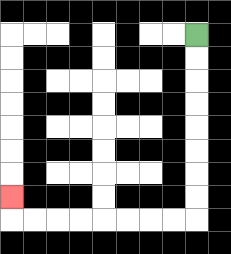{'start': '[8, 1]', 'end': '[0, 8]', 'path_directions': 'D,D,D,D,D,D,D,D,L,L,L,L,L,L,L,L,U', 'path_coordinates': '[[8, 1], [8, 2], [8, 3], [8, 4], [8, 5], [8, 6], [8, 7], [8, 8], [8, 9], [7, 9], [6, 9], [5, 9], [4, 9], [3, 9], [2, 9], [1, 9], [0, 9], [0, 8]]'}